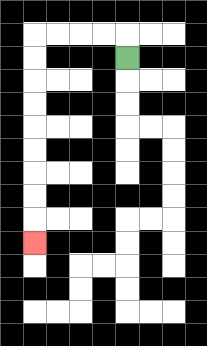{'start': '[5, 2]', 'end': '[1, 10]', 'path_directions': 'U,L,L,L,L,D,D,D,D,D,D,D,D,D', 'path_coordinates': '[[5, 2], [5, 1], [4, 1], [3, 1], [2, 1], [1, 1], [1, 2], [1, 3], [1, 4], [1, 5], [1, 6], [1, 7], [1, 8], [1, 9], [1, 10]]'}